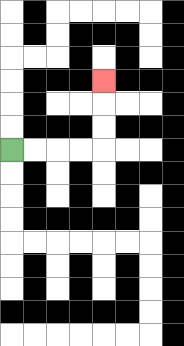{'start': '[0, 6]', 'end': '[4, 3]', 'path_directions': 'R,R,R,R,U,U,U', 'path_coordinates': '[[0, 6], [1, 6], [2, 6], [3, 6], [4, 6], [4, 5], [4, 4], [4, 3]]'}